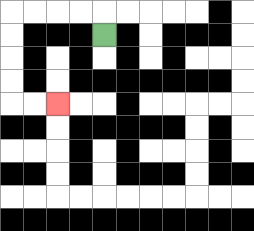{'start': '[4, 1]', 'end': '[2, 4]', 'path_directions': 'U,L,L,L,L,D,D,D,D,R,R', 'path_coordinates': '[[4, 1], [4, 0], [3, 0], [2, 0], [1, 0], [0, 0], [0, 1], [0, 2], [0, 3], [0, 4], [1, 4], [2, 4]]'}